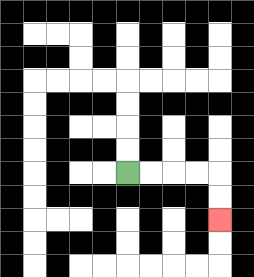{'start': '[5, 7]', 'end': '[9, 9]', 'path_directions': 'R,R,R,R,D,D', 'path_coordinates': '[[5, 7], [6, 7], [7, 7], [8, 7], [9, 7], [9, 8], [9, 9]]'}